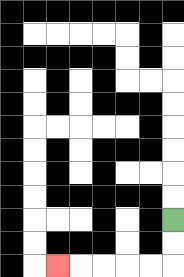{'start': '[7, 9]', 'end': '[2, 11]', 'path_directions': 'D,D,L,L,L,L,L', 'path_coordinates': '[[7, 9], [7, 10], [7, 11], [6, 11], [5, 11], [4, 11], [3, 11], [2, 11]]'}